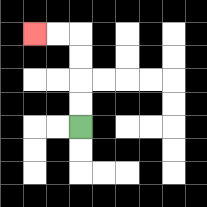{'start': '[3, 5]', 'end': '[1, 1]', 'path_directions': 'U,U,U,U,L,L', 'path_coordinates': '[[3, 5], [3, 4], [3, 3], [3, 2], [3, 1], [2, 1], [1, 1]]'}